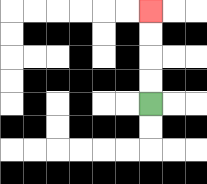{'start': '[6, 4]', 'end': '[6, 0]', 'path_directions': 'U,U,U,U', 'path_coordinates': '[[6, 4], [6, 3], [6, 2], [6, 1], [6, 0]]'}